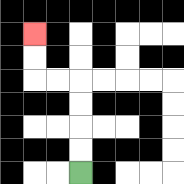{'start': '[3, 7]', 'end': '[1, 1]', 'path_directions': 'U,U,U,U,L,L,U,U', 'path_coordinates': '[[3, 7], [3, 6], [3, 5], [3, 4], [3, 3], [2, 3], [1, 3], [1, 2], [1, 1]]'}